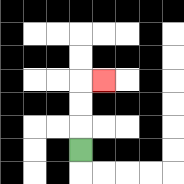{'start': '[3, 6]', 'end': '[4, 3]', 'path_directions': 'U,U,U,R', 'path_coordinates': '[[3, 6], [3, 5], [3, 4], [3, 3], [4, 3]]'}